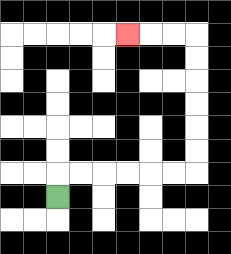{'start': '[2, 8]', 'end': '[5, 1]', 'path_directions': 'U,R,R,R,R,R,R,U,U,U,U,U,U,L,L,L', 'path_coordinates': '[[2, 8], [2, 7], [3, 7], [4, 7], [5, 7], [6, 7], [7, 7], [8, 7], [8, 6], [8, 5], [8, 4], [8, 3], [8, 2], [8, 1], [7, 1], [6, 1], [5, 1]]'}